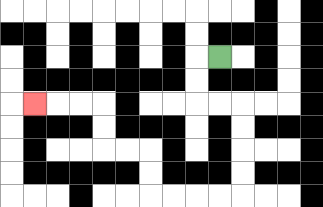{'start': '[9, 2]', 'end': '[1, 4]', 'path_directions': 'L,D,D,R,R,D,D,D,D,L,L,L,L,U,U,L,L,U,U,L,L,L', 'path_coordinates': '[[9, 2], [8, 2], [8, 3], [8, 4], [9, 4], [10, 4], [10, 5], [10, 6], [10, 7], [10, 8], [9, 8], [8, 8], [7, 8], [6, 8], [6, 7], [6, 6], [5, 6], [4, 6], [4, 5], [4, 4], [3, 4], [2, 4], [1, 4]]'}